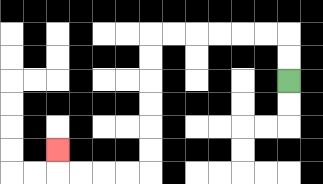{'start': '[12, 3]', 'end': '[2, 6]', 'path_directions': 'U,U,L,L,L,L,L,L,D,D,D,D,D,D,L,L,L,L,U', 'path_coordinates': '[[12, 3], [12, 2], [12, 1], [11, 1], [10, 1], [9, 1], [8, 1], [7, 1], [6, 1], [6, 2], [6, 3], [6, 4], [6, 5], [6, 6], [6, 7], [5, 7], [4, 7], [3, 7], [2, 7], [2, 6]]'}